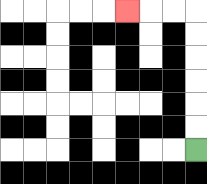{'start': '[8, 6]', 'end': '[5, 0]', 'path_directions': 'U,U,U,U,U,U,L,L,L', 'path_coordinates': '[[8, 6], [8, 5], [8, 4], [8, 3], [8, 2], [8, 1], [8, 0], [7, 0], [6, 0], [5, 0]]'}